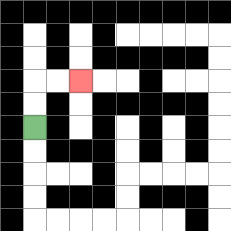{'start': '[1, 5]', 'end': '[3, 3]', 'path_directions': 'U,U,R,R', 'path_coordinates': '[[1, 5], [1, 4], [1, 3], [2, 3], [3, 3]]'}